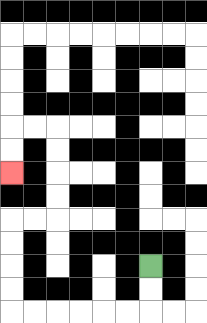{'start': '[6, 11]', 'end': '[0, 7]', 'path_directions': 'D,D,L,L,L,L,L,L,U,U,U,U,R,R,U,U,U,U,L,L,D,D', 'path_coordinates': '[[6, 11], [6, 12], [6, 13], [5, 13], [4, 13], [3, 13], [2, 13], [1, 13], [0, 13], [0, 12], [0, 11], [0, 10], [0, 9], [1, 9], [2, 9], [2, 8], [2, 7], [2, 6], [2, 5], [1, 5], [0, 5], [0, 6], [0, 7]]'}